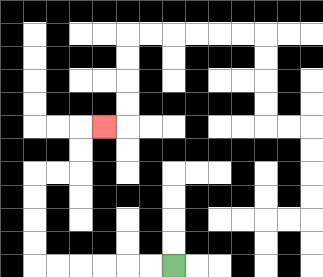{'start': '[7, 11]', 'end': '[4, 5]', 'path_directions': 'L,L,L,L,L,L,U,U,U,U,R,R,U,U,R', 'path_coordinates': '[[7, 11], [6, 11], [5, 11], [4, 11], [3, 11], [2, 11], [1, 11], [1, 10], [1, 9], [1, 8], [1, 7], [2, 7], [3, 7], [3, 6], [3, 5], [4, 5]]'}